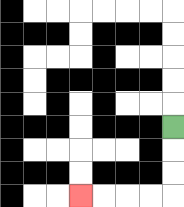{'start': '[7, 5]', 'end': '[3, 8]', 'path_directions': 'D,D,D,L,L,L,L', 'path_coordinates': '[[7, 5], [7, 6], [7, 7], [7, 8], [6, 8], [5, 8], [4, 8], [3, 8]]'}